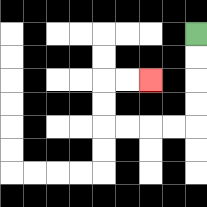{'start': '[8, 1]', 'end': '[6, 3]', 'path_directions': 'D,D,D,D,L,L,L,L,U,U,R,R', 'path_coordinates': '[[8, 1], [8, 2], [8, 3], [8, 4], [8, 5], [7, 5], [6, 5], [5, 5], [4, 5], [4, 4], [4, 3], [5, 3], [6, 3]]'}